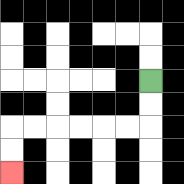{'start': '[6, 3]', 'end': '[0, 7]', 'path_directions': 'D,D,L,L,L,L,L,L,D,D', 'path_coordinates': '[[6, 3], [6, 4], [6, 5], [5, 5], [4, 5], [3, 5], [2, 5], [1, 5], [0, 5], [0, 6], [0, 7]]'}